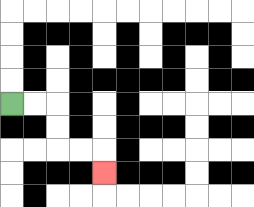{'start': '[0, 4]', 'end': '[4, 7]', 'path_directions': 'R,R,D,D,R,R,D', 'path_coordinates': '[[0, 4], [1, 4], [2, 4], [2, 5], [2, 6], [3, 6], [4, 6], [4, 7]]'}